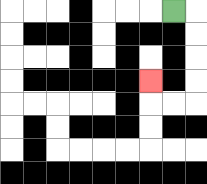{'start': '[7, 0]', 'end': '[6, 3]', 'path_directions': 'R,D,D,D,D,L,L,U', 'path_coordinates': '[[7, 0], [8, 0], [8, 1], [8, 2], [8, 3], [8, 4], [7, 4], [6, 4], [6, 3]]'}